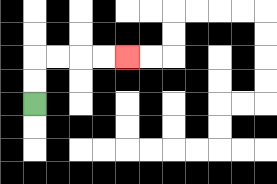{'start': '[1, 4]', 'end': '[5, 2]', 'path_directions': 'U,U,R,R,R,R', 'path_coordinates': '[[1, 4], [1, 3], [1, 2], [2, 2], [3, 2], [4, 2], [5, 2]]'}